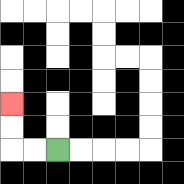{'start': '[2, 6]', 'end': '[0, 4]', 'path_directions': 'L,L,U,U', 'path_coordinates': '[[2, 6], [1, 6], [0, 6], [0, 5], [0, 4]]'}